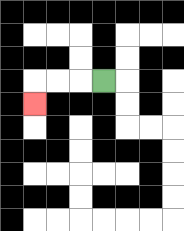{'start': '[4, 3]', 'end': '[1, 4]', 'path_directions': 'L,L,L,D', 'path_coordinates': '[[4, 3], [3, 3], [2, 3], [1, 3], [1, 4]]'}